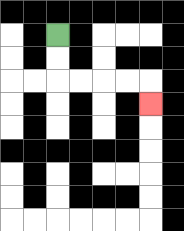{'start': '[2, 1]', 'end': '[6, 4]', 'path_directions': 'D,D,R,R,R,R,D', 'path_coordinates': '[[2, 1], [2, 2], [2, 3], [3, 3], [4, 3], [5, 3], [6, 3], [6, 4]]'}